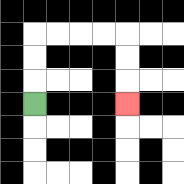{'start': '[1, 4]', 'end': '[5, 4]', 'path_directions': 'U,U,U,R,R,R,R,D,D,D', 'path_coordinates': '[[1, 4], [1, 3], [1, 2], [1, 1], [2, 1], [3, 1], [4, 1], [5, 1], [5, 2], [5, 3], [5, 4]]'}